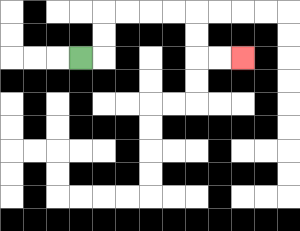{'start': '[3, 2]', 'end': '[10, 2]', 'path_directions': 'R,U,U,R,R,R,R,D,D,R,R', 'path_coordinates': '[[3, 2], [4, 2], [4, 1], [4, 0], [5, 0], [6, 0], [7, 0], [8, 0], [8, 1], [8, 2], [9, 2], [10, 2]]'}